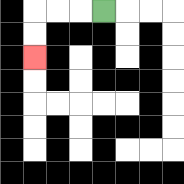{'start': '[4, 0]', 'end': '[1, 2]', 'path_directions': 'L,L,L,D,D', 'path_coordinates': '[[4, 0], [3, 0], [2, 0], [1, 0], [1, 1], [1, 2]]'}